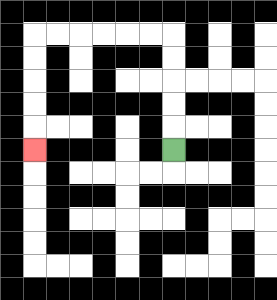{'start': '[7, 6]', 'end': '[1, 6]', 'path_directions': 'U,U,U,U,U,L,L,L,L,L,L,D,D,D,D,D', 'path_coordinates': '[[7, 6], [7, 5], [7, 4], [7, 3], [7, 2], [7, 1], [6, 1], [5, 1], [4, 1], [3, 1], [2, 1], [1, 1], [1, 2], [1, 3], [1, 4], [1, 5], [1, 6]]'}